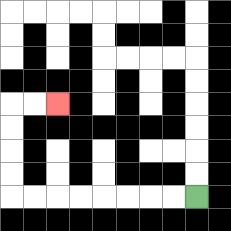{'start': '[8, 8]', 'end': '[2, 4]', 'path_directions': 'L,L,L,L,L,L,L,L,U,U,U,U,R,R', 'path_coordinates': '[[8, 8], [7, 8], [6, 8], [5, 8], [4, 8], [3, 8], [2, 8], [1, 8], [0, 8], [0, 7], [0, 6], [0, 5], [0, 4], [1, 4], [2, 4]]'}